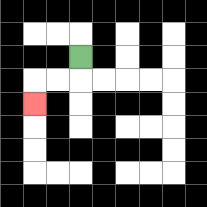{'start': '[3, 2]', 'end': '[1, 4]', 'path_directions': 'D,L,L,D', 'path_coordinates': '[[3, 2], [3, 3], [2, 3], [1, 3], [1, 4]]'}